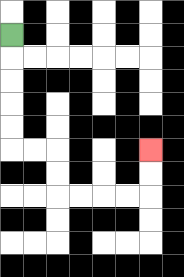{'start': '[0, 1]', 'end': '[6, 6]', 'path_directions': 'D,D,D,D,D,R,R,D,D,R,R,R,R,U,U', 'path_coordinates': '[[0, 1], [0, 2], [0, 3], [0, 4], [0, 5], [0, 6], [1, 6], [2, 6], [2, 7], [2, 8], [3, 8], [4, 8], [5, 8], [6, 8], [6, 7], [6, 6]]'}